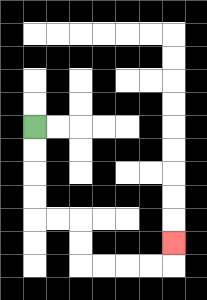{'start': '[1, 5]', 'end': '[7, 10]', 'path_directions': 'D,D,D,D,R,R,D,D,R,R,R,R,U', 'path_coordinates': '[[1, 5], [1, 6], [1, 7], [1, 8], [1, 9], [2, 9], [3, 9], [3, 10], [3, 11], [4, 11], [5, 11], [6, 11], [7, 11], [7, 10]]'}